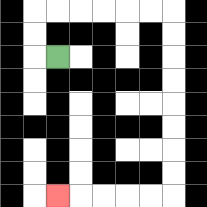{'start': '[2, 2]', 'end': '[2, 8]', 'path_directions': 'L,U,U,R,R,R,R,R,R,D,D,D,D,D,D,D,D,L,L,L,L,L', 'path_coordinates': '[[2, 2], [1, 2], [1, 1], [1, 0], [2, 0], [3, 0], [4, 0], [5, 0], [6, 0], [7, 0], [7, 1], [7, 2], [7, 3], [7, 4], [7, 5], [7, 6], [7, 7], [7, 8], [6, 8], [5, 8], [4, 8], [3, 8], [2, 8]]'}